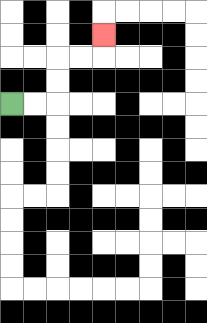{'start': '[0, 4]', 'end': '[4, 1]', 'path_directions': 'R,R,U,U,R,R,U', 'path_coordinates': '[[0, 4], [1, 4], [2, 4], [2, 3], [2, 2], [3, 2], [4, 2], [4, 1]]'}